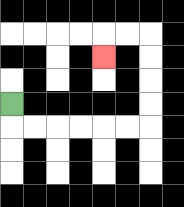{'start': '[0, 4]', 'end': '[4, 2]', 'path_directions': 'D,R,R,R,R,R,R,U,U,U,U,L,L,D', 'path_coordinates': '[[0, 4], [0, 5], [1, 5], [2, 5], [3, 5], [4, 5], [5, 5], [6, 5], [6, 4], [6, 3], [6, 2], [6, 1], [5, 1], [4, 1], [4, 2]]'}